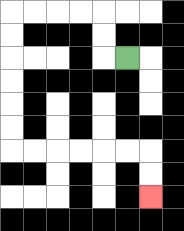{'start': '[5, 2]', 'end': '[6, 8]', 'path_directions': 'L,U,U,L,L,L,L,D,D,D,D,D,D,R,R,R,R,R,R,D,D', 'path_coordinates': '[[5, 2], [4, 2], [4, 1], [4, 0], [3, 0], [2, 0], [1, 0], [0, 0], [0, 1], [0, 2], [0, 3], [0, 4], [0, 5], [0, 6], [1, 6], [2, 6], [3, 6], [4, 6], [5, 6], [6, 6], [6, 7], [6, 8]]'}